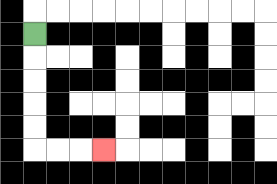{'start': '[1, 1]', 'end': '[4, 6]', 'path_directions': 'D,D,D,D,D,R,R,R', 'path_coordinates': '[[1, 1], [1, 2], [1, 3], [1, 4], [1, 5], [1, 6], [2, 6], [3, 6], [4, 6]]'}